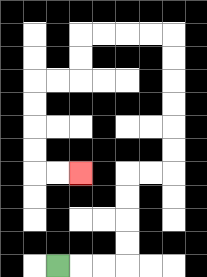{'start': '[2, 11]', 'end': '[3, 7]', 'path_directions': 'R,R,R,U,U,U,U,R,R,U,U,U,U,U,U,L,L,L,L,D,D,L,L,D,D,D,D,R,R', 'path_coordinates': '[[2, 11], [3, 11], [4, 11], [5, 11], [5, 10], [5, 9], [5, 8], [5, 7], [6, 7], [7, 7], [7, 6], [7, 5], [7, 4], [7, 3], [7, 2], [7, 1], [6, 1], [5, 1], [4, 1], [3, 1], [3, 2], [3, 3], [2, 3], [1, 3], [1, 4], [1, 5], [1, 6], [1, 7], [2, 7], [3, 7]]'}